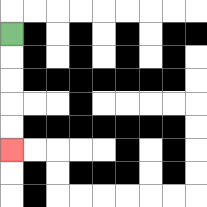{'start': '[0, 1]', 'end': '[0, 6]', 'path_directions': 'D,D,D,D,D', 'path_coordinates': '[[0, 1], [0, 2], [0, 3], [0, 4], [0, 5], [0, 6]]'}